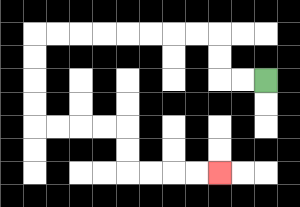{'start': '[11, 3]', 'end': '[9, 7]', 'path_directions': 'L,L,U,U,L,L,L,L,L,L,L,L,D,D,D,D,R,R,R,R,D,D,R,R,R,R', 'path_coordinates': '[[11, 3], [10, 3], [9, 3], [9, 2], [9, 1], [8, 1], [7, 1], [6, 1], [5, 1], [4, 1], [3, 1], [2, 1], [1, 1], [1, 2], [1, 3], [1, 4], [1, 5], [2, 5], [3, 5], [4, 5], [5, 5], [5, 6], [5, 7], [6, 7], [7, 7], [8, 7], [9, 7]]'}